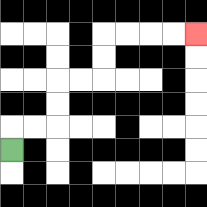{'start': '[0, 6]', 'end': '[8, 1]', 'path_directions': 'U,R,R,U,U,R,R,U,U,R,R,R,R', 'path_coordinates': '[[0, 6], [0, 5], [1, 5], [2, 5], [2, 4], [2, 3], [3, 3], [4, 3], [4, 2], [4, 1], [5, 1], [6, 1], [7, 1], [8, 1]]'}